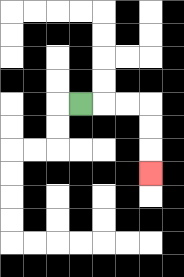{'start': '[3, 4]', 'end': '[6, 7]', 'path_directions': 'R,R,R,D,D,D', 'path_coordinates': '[[3, 4], [4, 4], [5, 4], [6, 4], [6, 5], [6, 6], [6, 7]]'}